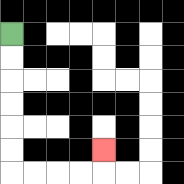{'start': '[0, 1]', 'end': '[4, 6]', 'path_directions': 'D,D,D,D,D,D,R,R,R,R,U', 'path_coordinates': '[[0, 1], [0, 2], [0, 3], [0, 4], [0, 5], [0, 6], [0, 7], [1, 7], [2, 7], [3, 7], [4, 7], [4, 6]]'}